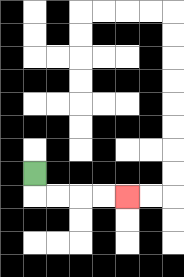{'start': '[1, 7]', 'end': '[5, 8]', 'path_directions': 'D,R,R,R,R', 'path_coordinates': '[[1, 7], [1, 8], [2, 8], [3, 8], [4, 8], [5, 8]]'}